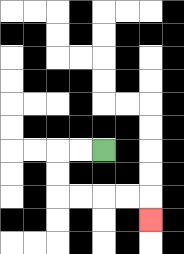{'start': '[4, 6]', 'end': '[6, 9]', 'path_directions': 'L,L,D,D,R,R,R,R,D', 'path_coordinates': '[[4, 6], [3, 6], [2, 6], [2, 7], [2, 8], [3, 8], [4, 8], [5, 8], [6, 8], [6, 9]]'}